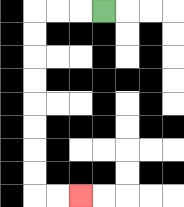{'start': '[4, 0]', 'end': '[3, 8]', 'path_directions': 'L,L,L,D,D,D,D,D,D,D,D,R,R', 'path_coordinates': '[[4, 0], [3, 0], [2, 0], [1, 0], [1, 1], [1, 2], [1, 3], [1, 4], [1, 5], [1, 6], [1, 7], [1, 8], [2, 8], [3, 8]]'}